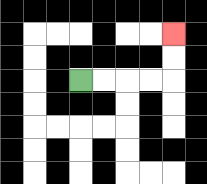{'start': '[3, 3]', 'end': '[7, 1]', 'path_directions': 'R,R,R,R,U,U', 'path_coordinates': '[[3, 3], [4, 3], [5, 3], [6, 3], [7, 3], [7, 2], [7, 1]]'}